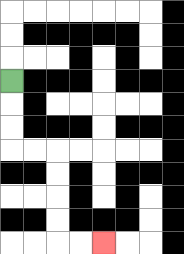{'start': '[0, 3]', 'end': '[4, 10]', 'path_directions': 'D,D,D,R,R,D,D,D,D,R,R', 'path_coordinates': '[[0, 3], [0, 4], [0, 5], [0, 6], [1, 6], [2, 6], [2, 7], [2, 8], [2, 9], [2, 10], [3, 10], [4, 10]]'}